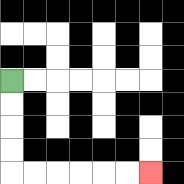{'start': '[0, 3]', 'end': '[6, 7]', 'path_directions': 'D,D,D,D,R,R,R,R,R,R', 'path_coordinates': '[[0, 3], [0, 4], [0, 5], [0, 6], [0, 7], [1, 7], [2, 7], [3, 7], [4, 7], [5, 7], [6, 7]]'}